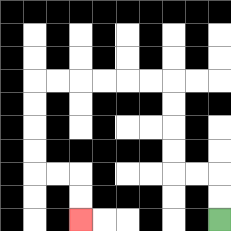{'start': '[9, 9]', 'end': '[3, 9]', 'path_directions': 'U,U,L,L,U,U,U,U,L,L,L,L,L,L,D,D,D,D,R,R,D,D', 'path_coordinates': '[[9, 9], [9, 8], [9, 7], [8, 7], [7, 7], [7, 6], [7, 5], [7, 4], [7, 3], [6, 3], [5, 3], [4, 3], [3, 3], [2, 3], [1, 3], [1, 4], [1, 5], [1, 6], [1, 7], [2, 7], [3, 7], [3, 8], [3, 9]]'}